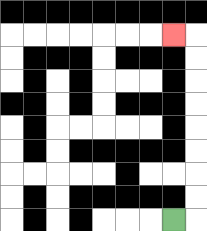{'start': '[7, 9]', 'end': '[7, 1]', 'path_directions': 'R,U,U,U,U,U,U,U,U,L', 'path_coordinates': '[[7, 9], [8, 9], [8, 8], [8, 7], [8, 6], [8, 5], [8, 4], [8, 3], [8, 2], [8, 1], [7, 1]]'}